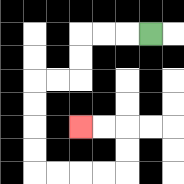{'start': '[6, 1]', 'end': '[3, 5]', 'path_directions': 'L,L,L,D,D,L,L,D,D,D,D,R,R,R,R,U,U,L,L', 'path_coordinates': '[[6, 1], [5, 1], [4, 1], [3, 1], [3, 2], [3, 3], [2, 3], [1, 3], [1, 4], [1, 5], [1, 6], [1, 7], [2, 7], [3, 7], [4, 7], [5, 7], [5, 6], [5, 5], [4, 5], [3, 5]]'}